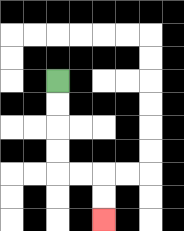{'start': '[2, 3]', 'end': '[4, 9]', 'path_directions': 'D,D,D,D,R,R,D,D', 'path_coordinates': '[[2, 3], [2, 4], [2, 5], [2, 6], [2, 7], [3, 7], [4, 7], [4, 8], [4, 9]]'}